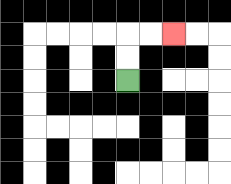{'start': '[5, 3]', 'end': '[7, 1]', 'path_directions': 'U,U,R,R', 'path_coordinates': '[[5, 3], [5, 2], [5, 1], [6, 1], [7, 1]]'}